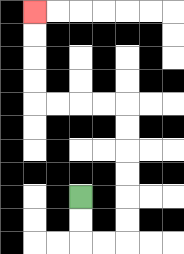{'start': '[3, 8]', 'end': '[1, 0]', 'path_directions': 'D,D,R,R,U,U,U,U,U,U,L,L,L,L,U,U,U,U', 'path_coordinates': '[[3, 8], [3, 9], [3, 10], [4, 10], [5, 10], [5, 9], [5, 8], [5, 7], [5, 6], [5, 5], [5, 4], [4, 4], [3, 4], [2, 4], [1, 4], [1, 3], [1, 2], [1, 1], [1, 0]]'}